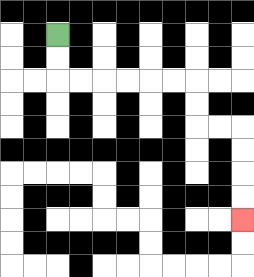{'start': '[2, 1]', 'end': '[10, 9]', 'path_directions': 'D,D,R,R,R,R,R,R,D,D,R,R,D,D,D,D', 'path_coordinates': '[[2, 1], [2, 2], [2, 3], [3, 3], [4, 3], [5, 3], [6, 3], [7, 3], [8, 3], [8, 4], [8, 5], [9, 5], [10, 5], [10, 6], [10, 7], [10, 8], [10, 9]]'}